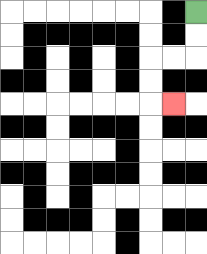{'start': '[8, 0]', 'end': '[7, 4]', 'path_directions': 'D,D,L,L,D,D,R', 'path_coordinates': '[[8, 0], [8, 1], [8, 2], [7, 2], [6, 2], [6, 3], [6, 4], [7, 4]]'}